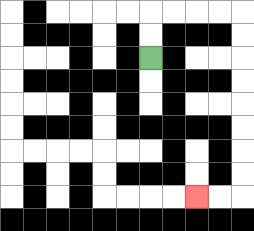{'start': '[6, 2]', 'end': '[8, 8]', 'path_directions': 'U,U,R,R,R,R,D,D,D,D,D,D,D,D,L,L', 'path_coordinates': '[[6, 2], [6, 1], [6, 0], [7, 0], [8, 0], [9, 0], [10, 0], [10, 1], [10, 2], [10, 3], [10, 4], [10, 5], [10, 6], [10, 7], [10, 8], [9, 8], [8, 8]]'}